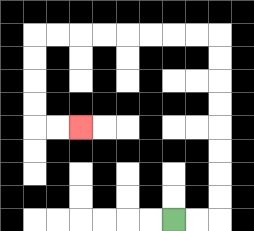{'start': '[7, 9]', 'end': '[3, 5]', 'path_directions': 'R,R,U,U,U,U,U,U,U,U,L,L,L,L,L,L,L,L,D,D,D,D,R,R', 'path_coordinates': '[[7, 9], [8, 9], [9, 9], [9, 8], [9, 7], [9, 6], [9, 5], [9, 4], [9, 3], [9, 2], [9, 1], [8, 1], [7, 1], [6, 1], [5, 1], [4, 1], [3, 1], [2, 1], [1, 1], [1, 2], [1, 3], [1, 4], [1, 5], [2, 5], [3, 5]]'}